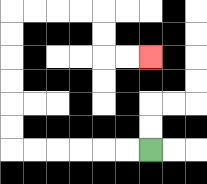{'start': '[6, 6]', 'end': '[6, 2]', 'path_directions': 'L,L,L,L,L,L,U,U,U,U,U,U,R,R,R,R,D,D,R,R', 'path_coordinates': '[[6, 6], [5, 6], [4, 6], [3, 6], [2, 6], [1, 6], [0, 6], [0, 5], [0, 4], [0, 3], [0, 2], [0, 1], [0, 0], [1, 0], [2, 0], [3, 0], [4, 0], [4, 1], [4, 2], [5, 2], [6, 2]]'}